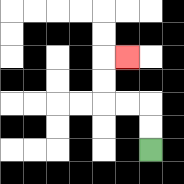{'start': '[6, 6]', 'end': '[5, 2]', 'path_directions': 'U,U,L,L,U,U,R', 'path_coordinates': '[[6, 6], [6, 5], [6, 4], [5, 4], [4, 4], [4, 3], [4, 2], [5, 2]]'}